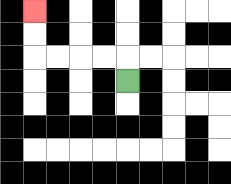{'start': '[5, 3]', 'end': '[1, 0]', 'path_directions': 'U,L,L,L,L,U,U', 'path_coordinates': '[[5, 3], [5, 2], [4, 2], [3, 2], [2, 2], [1, 2], [1, 1], [1, 0]]'}